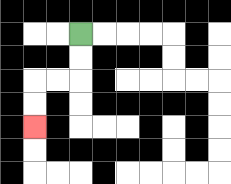{'start': '[3, 1]', 'end': '[1, 5]', 'path_directions': 'D,D,L,L,D,D', 'path_coordinates': '[[3, 1], [3, 2], [3, 3], [2, 3], [1, 3], [1, 4], [1, 5]]'}